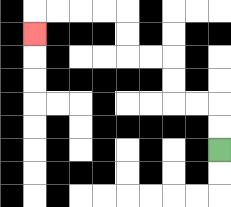{'start': '[9, 6]', 'end': '[1, 1]', 'path_directions': 'U,U,L,L,U,U,L,L,U,U,L,L,L,L,D', 'path_coordinates': '[[9, 6], [9, 5], [9, 4], [8, 4], [7, 4], [7, 3], [7, 2], [6, 2], [5, 2], [5, 1], [5, 0], [4, 0], [3, 0], [2, 0], [1, 0], [1, 1]]'}